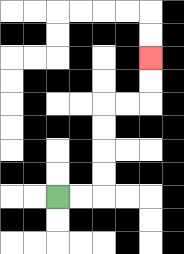{'start': '[2, 8]', 'end': '[6, 2]', 'path_directions': 'R,R,U,U,U,U,R,R,U,U', 'path_coordinates': '[[2, 8], [3, 8], [4, 8], [4, 7], [4, 6], [4, 5], [4, 4], [5, 4], [6, 4], [6, 3], [6, 2]]'}